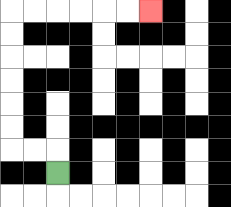{'start': '[2, 7]', 'end': '[6, 0]', 'path_directions': 'U,L,L,U,U,U,U,U,U,R,R,R,R,R,R', 'path_coordinates': '[[2, 7], [2, 6], [1, 6], [0, 6], [0, 5], [0, 4], [0, 3], [0, 2], [0, 1], [0, 0], [1, 0], [2, 0], [3, 0], [4, 0], [5, 0], [6, 0]]'}